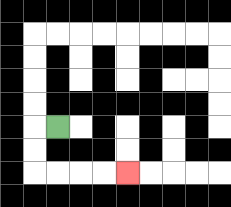{'start': '[2, 5]', 'end': '[5, 7]', 'path_directions': 'L,D,D,R,R,R,R', 'path_coordinates': '[[2, 5], [1, 5], [1, 6], [1, 7], [2, 7], [3, 7], [4, 7], [5, 7]]'}